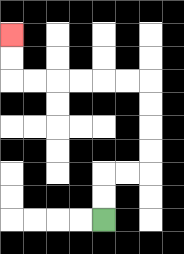{'start': '[4, 9]', 'end': '[0, 1]', 'path_directions': 'U,U,R,R,U,U,U,U,L,L,L,L,L,L,U,U', 'path_coordinates': '[[4, 9], [4, 8], [4, 7], [5, 7], [6, 7], [6, 6], [6, 5], [6, 4], [6, 3], [5, 3], [4, 3], [3, 3], [2, 3], [1, 3], [0, 3], [0, 2], [0, 1]]'}